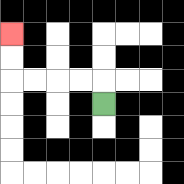{'start': '[4, 4]', 'end': '[0, 1]', 'path_directions': 'U,L,L,L,L,U,U', 'path_coordinates': '[[4, 4], [4, 3], [3, 3], [2, 3], [1, 3], [0, 3], [0, 2], [0, 1]]'}